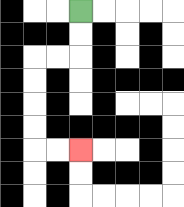{'start': '[3, 0]', 'end': '[3, 6]', 'path_directions': 'D,D,L,L,D,D,D,D,R,R', 'path_coordinates': '[[3, 0], [3, 1], [3, 2], [2, 2], [1, 2], [1, 3], [1, 4], [1, 5], [1, 6], [2, 6], [3, 6]]'}